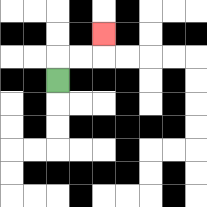{'start': '[2, 3]', 'end': '[4, 1]', 'path_directions': 'U,R,R,U', 'path_coordinates': '[[2, 3], [2, 2], [3, 2], [4, 2], [4, 1]]'}